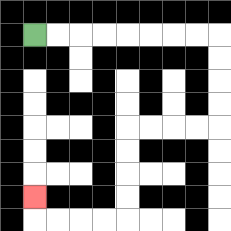{'start': '[1, 1]', 'end': '[1, 8]', 'path_directions': 'R,R,R,R,R,R,R,R,D,D,D,D,L,L,L,L,D,D,D,D,L,L,L,L,U', 'path_coordinates': '[[1, 1], [2, 1], [3, 1], [4, 1], [5, 1], [6, 1], [7, 1], [8, 1], [9, 1], [9, 2], [9, 3], [9, 4], [9, 5], [8, 5], [7, 5], [6, 5], [5, 5], [5, 6], [5, 7], [5, 8], [5, 9], [4, 9], [3, 9], [2, 9], [1, 9], [1, 8]]'}